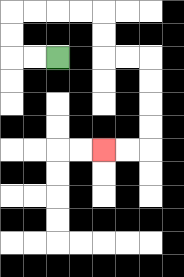{'start': '[2, 2]', 'end': '[4, 6]', 'path_directions': 'L,L,U,U,R,R,R,R,D,D,R,R,D,D,D,D,L,L', 'path_coordinates': '[[2, 2], [1, 2], [0, 2], [0, 1], [0, 0], [1, 0], [2, 0], [3, 0], [4, 0], [4, 1], [4, 2], [5, 2], [6, 2], [6, 3], [6, 4], [6, 5], [6, 6], [5, 6], [4, 6]]'}